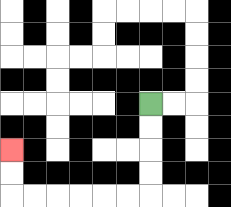{'start': '[6, 4]', 'end': '[0, 6]', 'path_directions': 'D,D,D,D,L,L,L,L,L,L,U,U', 'path_coordinates': '[[6, 4], [6, 5], [6, 6], [6, 7], [6, 8], [5, 8], [4, 8], [3, 8], [2, 8], [1, 8], [0, 8], [0, 7], [0, 6]]'}